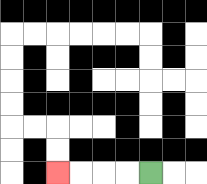{'start': '[6, 7]', 'end': '[2, 7]', 'path_directions': 'L,L,L,L', 'path_coordinates': '[[6, 7], [5, 7], [4, 7], [3, 7], [2, 7]]'}